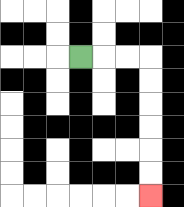{'start': '[3, 2]', 'end': '[6, 8]', 'path_directions': 'R,R,R,D,D,D,D,D,D', 'path_coordinates': '[[3, 2], [4, 2], [5, 2], [6, 2], [6, 3], [6, 4], [6, 5], [6, 6], [6, 7], [6, 8]]'}